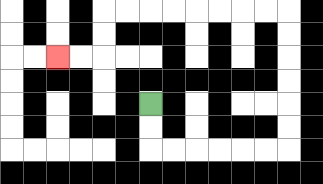{'start': '[6, 4]', 'end': '[2, 2]', 'path_directions': 'D,D,R,R,R,R,R,R,U,U,U,U,U,U,L,L,L,L,L,L,L,L,D,D,L,L', 'path_coordinates': '[[6, 4], [6, 5], [6, 6], [7, 6], [8, 6], [9, 6], [10, 6], [11, 6], [12, 6], [12, 5], [12, 4], [12, 3], [12, 2], [12, 1], [12, 0], [11, 0], [10, 0], [9, 0], [8, 0], [7, 0], [6, 0], [5, 0], [4, 0], [4, 1], [4, 2], [3, 2], [2, 2]]'}